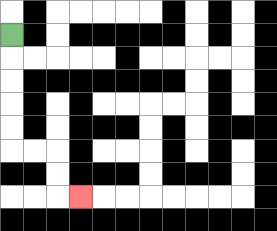{'start': '[0, 1]', 'end': '[3, 8]', 'path_directions': 'D,D,D,D,D,R,R,D,D,R', 'path_coordinates': '[[0, 1], [0, 2], [0, 3], [0, 4], [0, 5], [0, 6], [1, 6], [2, 6], [2, 7], [2, 8], [3, 8]]'}